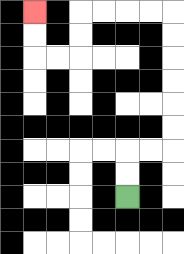{'start': '[5, 8]', 'end': '[1, 0]', 'path_directions': 'U,U,R,R,U,U,U,U,U,U,L,L,L,L,D,D,L,L,U,U', 'path_coordinates': '[[5, 8], [5, 7], [5, 6], [6, 6], [7, 6], [7, 5], [7, 4], [7, 3], [7, 2], [7, 1], [7, 0], [6, 0], [5, 0], [4, 0], [3, 0], [3, 1], [3, 2], [2, 2], [1, 2], [1, 1], [1, 0]]'}